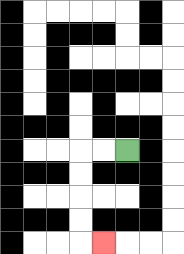{'start': '[5, 6]', 'end': '[4, 10]', 'path_directions': 'L,L,D,D,D,D,R', 'path_coordinates': '[[5, 6], [4, 6], [3, 6], [3, 7], [3, 8], [3, 9], [3, 10], [4, 10]]'}